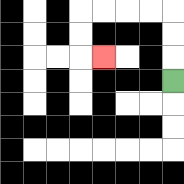{'start': '[7, 3]', 'end': '[4, 2]', 'path_directions': 'U,U,U,L,L,L,L,D,D,R', 'path_coordinates': '[[7, 3], [7, 2], [7, 1], [7, 0], [6, 0], [5, 0], [4, 0], [3, 0], [3, 1], [3, 2], [4, 2]]'}